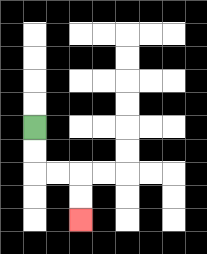{'start': '[1, 5]', 'end': '[3, 9]', 'path_directions': 'D,D,R,R,D,D', 'path_coordinates': '[[1, 5], [1, 6], [1, 7], [2, 7], [3, 7], [3, 8], [3, 9]]'}